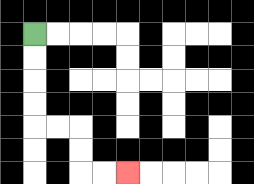{'start': '[1, 1]', 'end': '[5, 7]', 'path_directions': 'D,D,D,D,R,R,D,D,R,R', 'path_coordinates': '[[1, 1], [1, 2], [1, 3], [1, 4], [1, 5], [2, 5], [3, 5], [3, 6], [3, 7], [4, 7], [5, 7]]'}